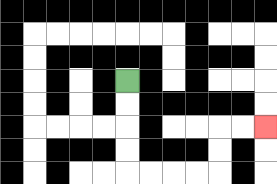{'start': '[5, 3]', 'end': '[11, 5]', 'path_directions': 'D,D,D,D,R,R,R,R,U,U,R,R', 'path_coordinates': '[[5, 3], [5, 4], [5, 5], [5, 6], [5, 7], [6, 7], [7, 7], [8, 7], [9, 7], [9, 6], [9, 5], [10, 5], [11, 5]]'}